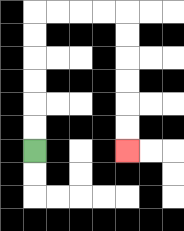{'start': '[1, 6]', 'end': '[5, 6]', 'path_directions': 'U,U,U,U,U,U,R,R,R,R,D,D,D,D,D,D', 'path_coordinates': '[[1, 6], [1, 5], [1, 4], [1, 3], [1, 2], [1, 1], [1, 0], [2, 0], [3, 0], [4, 0], [5, 0], [5, 1], [5, 2], [5, 3], [5, 4], [5, 5], [5, 6]]'}